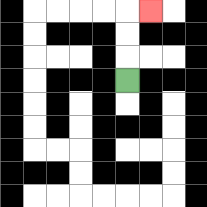{'start': '[5, 3]', 'end': '[6, 0]', 'path_directions': 'U,U,U,R', 'path_coordinates': '[[5, 3], [5, 2], [5, 1], [5, 0], [6, 0]]'}